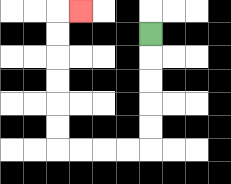{'start': '[6, 1]', 'end': '[3, 0]', 'path_directions': 'D,D,D,D,D,L,L,L,L,U,U,U,U,U,U,R', 'path_coordinates': '[[6, 1], [6, 2], [6, 3], [6, 4], [6, 5], [6, 6], [5, 6], [4, 6], [3, 6], [2, 6], [2, 5], [2, 4], [2, 3], [2, 2], [2, 1], [2, 0], [3, 0]]'}